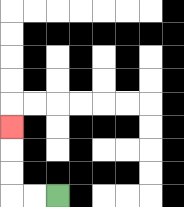{'start': '[2, 8]', 'end': '[0, 5]', 'path_directions': 'L,L,U,U,U', 'path_coordinates': '[[2, 8], [1, 8], [0, 8], [0, 7], [0, 6], [0, 5]]'}